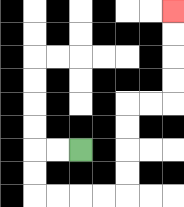{'start': '[3, 6]', 'end': '[7, 0]', 'path_directions': 'L,L,D,D,R,R,R,R,U,U,U,U,R,R,U,U,U,U', 'path_coordinates': '[[3, 6], [2, 6], [1, 6], [1, 7], [1, 8], [2, 8], [3, 8], [4, 8], [5, 8], [5, 7], [5, 6], [5, 5], [5, 4], [6, 4], [7, 4], [7, 3], [7, 2], [7, 1], [7, 0]]'}